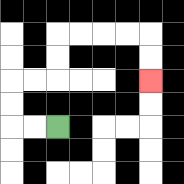{'start': '[2, 5]', 'end': '[6, 3]', 'path_directions': 'L,L,U,U,R,R,U,U,R,R,R,R,D,D', 'path_coordinates': '[[2, 5], [1, 5], [0, 5], [0, 4], [0, 3], [1, 3], [2, 3], [2, 2], [2, 1], [3, 1], [4, 1], [5, 1], [6, 1], [6, 2], [6, 3]]'}